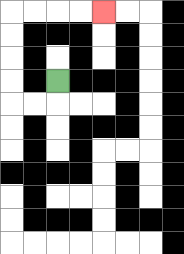{'start': '[2, 3]', 'end': '[4, 0]', 'path_directions': 'D,L,L,U,U,U,U,R,R,R,R', 'path_coordinates': '[[2, 3], [2, 4], [1, 4], [0, 4], [0, 3], [0, 2], [0, 1], [0, 0], [1, 0], [2, 0], [3, 0], [4, 0]]'}